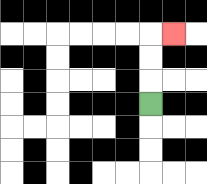{'start': '[6, 4]', 'end': '[7, 1]', 'path_directions': 'U,U,U,R', 'path_coordinates': '[[6, 4], [6, 3], [6, 2], [6, 1], [7, 1]]'}